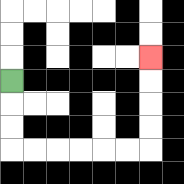{'start': '[0, 3]', 'end': '[6, 2]', 'path_directions': 'D,D,D,R,R,R,R,R,R,U,U,U,U', 'path_coordinates': '[[0, 3], [0, 4], [0, 5], [0, 6], [1, 6], [2, 6], [3, 6], [4, 6], [5, 6], [6, 6], [6, 5], [6, 4], [6, 3], [6, 2]]'}